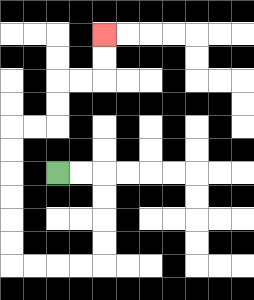{'start': '[2, 7]', 'end': '[4, 1]', 'path_directions': 'R,R,D,D,D,D,L,L,L,L,U,U,U,U,U,U,R,R,U,U,R,R,U,U', 'path_coordinates': '[[2, 7], [3, 7], [4, 7], [4, 8], [4, 9], [4, 10], [4, 11], [3, 11], [2, 11], [1, 11], [0, 11], [0, 10], [0, 9], [0, 8], [0, 7], [0, 6], [0, 5], [1, 5], [2, 5], [2, 4], [2, 3], [3, 3], [4, 3], [4, 2], [4, 1]]'}